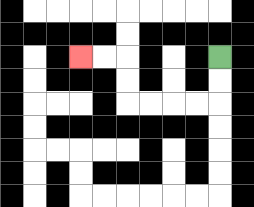{'start': '[9, 2]', 'end': '[3, 2]', 'path_directions': 'D,D,L,L,L,L,U,U,L,L', 'path_coordinates': '[[9, 2], [9, 3], [9, 4], [8, 4], [7, 4], [6, 4], [5, 4], [5, 3], [5, 2], [4, 2], [3, 2]]'}